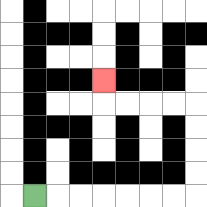{'start': '[1, 8]', 'end': '[4, 3]', 'path_directions': 'R,R,R,R,R,R,R,U,U,U,U,L,L,L,L,U', 'path_coordinates': '[[1, 8], [2, 8], [3, 8], [4, 8], [5, 8], [6, 8], [7, 8], [8, 8], [8, 7], [8, 6], [8, 5], [8, 4], [7, 4], [6, 4], [5, 4], [4, 4], [4, 3]]'}